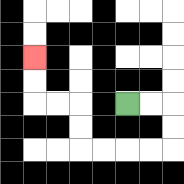{'start': '[5, 4]', 'end': '[1, 2]', 'path_directions': 'R,R,D,D,L,L,L,L,U,U,L,L,U,U', 'path_coordinates': '[[5, 4], [6, 4], [7, 4], [7, 5], [7, 6], [6, 6], [5, 6], [4, 6], [3, 6], [3, 5], [3, 4], [2, 4], [1, 4], [1, 3], [1, 2]]'}